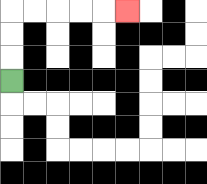{'start': '[0, 3]', 'end': '[5, 0]', 'path_directions': 'U,U,U,R,R,R,R,R', 'path_coordinates': '[[0, 3], [0, 2], [0, 1], [0, 0], [1, 0], [2, 0], [3, 0], [4, 0], [5, 0]]'}